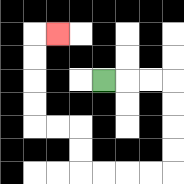{'start': '[4, 3]', 'end': '[2, 1]', 'path_directions': 'R,R,R,D,D,D,D,L,L,L,L,U,U,L,L,U,U,U,U,R', 'path_coordinates': '[[4, 3], [5, 3], [6, 3], [7, 3], [7, 4], [7, 5], [7, 6], [7, 7], [6, 7], [5, 7], [4, 7], [3, 7], [3, 6], [3, 5], [2, 5], [1, 5], [1, 4], [1, 3], [1, 2], [1, 1], [2, 1]]'}